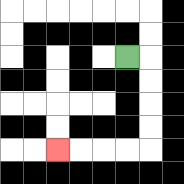{'start': '[5, 2]', 'end': '[2, 6]', 'path_directions': 'R,D,D,D,D,L,L,L,L', 'path_coordinates': '[[5, 2], [6, 2], [6, 3], [6, 4], [6, 5], [6, 6], [5, 6], [4, 6], [3, 6], [2, 6]]'}